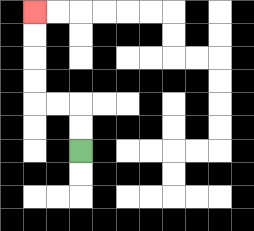{'start': '[3, 6]', 'end': '[1, 0]', 'path_directions': 'U,U,L,L,U,U,U,U', 'path_coordinates': '[[3, 6], [3, 5], [3, 4], [2, 4], [1, 4], [1, 3], [1, 2], [1, 1], [1, 0]]'}